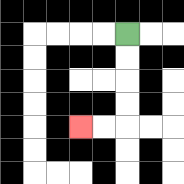{'start': '[5, 1]', 'end': '[3, 5]', 'path_directions': 'D,D,D,D,L,L', 'path_coordinates': '[[5, 1], [5, 2], [5, 3], [5, 4], [5, 5], [4, 5], [3, 5]]'}